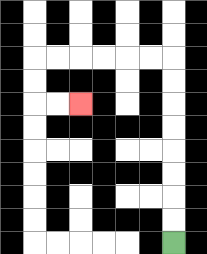{'start': '[7, 10]', 'end': '[3, 4]', 'path_directions': 'U,U,U,U,U,U,U,U,L,L,L,L,L,L,D,D,R,R', 'path_coordinates': '[[7, 10], [7, 9], [7, 8], [7, 7], [7, 6], [7, 5], [7, 4], [7, 3], [7, 2], [6, 2], [5, 2], [4, 2], [3, 2], [2, 2], [1, 2], [1, 3], [1, 4], [2, 4], [3, 4]]'}